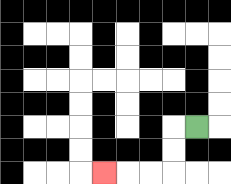{'start': '[8, 5]', 'end': '[4, 7]', 'path_directions': 'L,D,D,L,L,L', 'path_coordinates': '[[8, 5], [7, 5], [7, 6], [7, 7], [6, 7], [5, 7], [4, 7]]'}